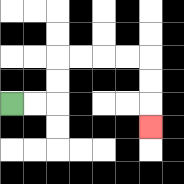{'start': '[0, 4]', 'end': '[6, 5]', 'path_directions': 'R,R,U,U,R,R,R,R,D,D,D', 'path_coordinates': '[[0, 4], [1, 4], [2, 4], [2, 3], [2, 2], [3, 2], [4, 2], [5, 2], [6, 2], [6, 3], [6, 4], [6, 5]]'}